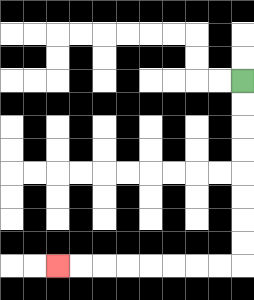{'start': '[10, 3]', 'end': '[2, 11]', 'path_directions': 'D,D,D,D,D,D,D,D,L,L,L,L,L,L,L,L', 'path_coordinates': '[[10, 3], [10, 4], [10, 5], [10, 6], [10, 7], [10, 8], [10, 9], [10, 10], [10, 11], [9, 11], [8, 11], [7, 11], [6, 11], [5, 11], [4, 11], [3, 11], [2, 11]]'}